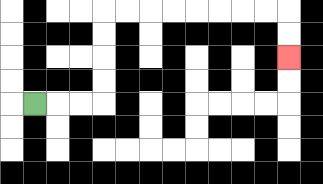{'start': '[1, 4]', 'end': '[12, 2]', 'path_directions': 'R,R,R,U,U,U,U,R,R,R,R,R,R,R,R,D,D', 'path_coordinates': '[[1, 4], [2, 4], [3, 4], [4, 4], [4, 3], [4, 2], [4, 1], [4, 0], [5, 0], [6, 0], [7, 0], [8, 0], [9, 0], [10, 0], [11, 0], [12, 0], [12, 1], [12, 2]]'}